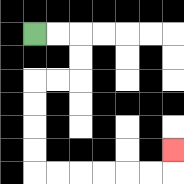{'start': '[1, 1]', 'end': '[7, 6]', 'path_directions': 'R,R,D,D,L,L,D,D,D,D,R,R,R,R,R,R,U', 'path_coordinates': '[[1, 1], [2, 1], [3, 1], [3, 2], [3, 3], [2, 3], [1, 3], [1, 4], [1, 5], [1, 6], [1, 7], [2, 7], [3, 7], [4, 7], [5, 7], [6, 7], [7, 7], [7, 6]]'}